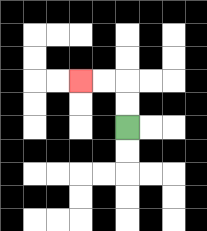{'start': '[5, 5]', 'end': '[3, 3]', 'path_directions': 'U,U,L,L', 'path_coordinates': '[[5, 5], [5, 4], [5, 3], [4, 3], [3, 3]]'}